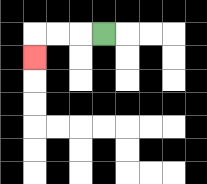{'start': '[4, 1]', 'end': '[1, 2]', 'path_directions': 'L,L,L,D', 'path_coordinates': '[[4, 1], [3, 1], [2, 1], [1, 1], [1, 2]]'}